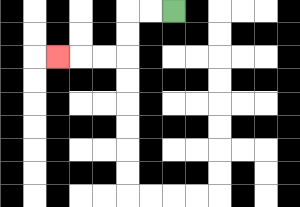{'start': '[7, 0]', 'end': '[2, 2]', 'path_directions': 'L,L,D,D,L,L,L', 'path_coordinates': '[[7, 0], [6, 0], [5, 0], [5, 1], [5, 2], [4, 2], [3, 2], [2, 2]]'}